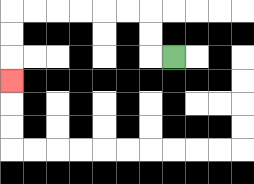{'start': '[7, 2]', 'end': '[0, 3]', 'path_directions': 'L,U,U,L,L,L,L,L,L,D,D,D', 'path_coordinates': '[[7, 2], [6, 2], [6, 1], [6, 0], [5, 0], [4, 0], [3, 0], [2, 0], [1, 0], [0, 0], [0, 1], [0, 2], [0, 3]]'}